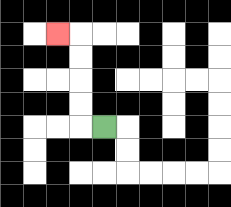{'start': '[4, 5]', 'end': '[2, 1]', 'path_directions': 'L,U,U,U,U,L', 'path_coordinates': '[[4, 5], [3, 5], [3, 4], [3, 3], [3, 2], [3, 1], [2, 1]]'}